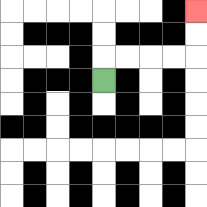{'start': '[4, 3]', 'end': '[8, 0]', 'path_directions': 'U,R,R,R,R,U,U', 'path_coordinates': '[[4, 3], [4, 2], [5, 2], [6, 2], [7, 2], [8, 2], [8, 1], [8, 0]]'}